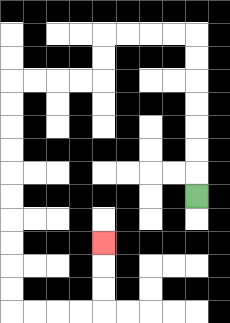{'start': '[8, 8]', 'end': '[4, 10]', 'path_directions': 'U,U,U,U,U,U,U,L,L,L,L,D,D,L,L,L,L,D,D,D,D,D,D,D,D,D,D,R,R,R,R,U,U,U', 'path_coordinates': '[[8, 8], [8, 7], [8, 6], [8, 5], [8, 4], [8, 3], [8, 2], [8, 1], [7, 1], [6, 1], [5, 1], [4, 1], [4, 2], [4, 3], [3, 3], [2, 3], [1, 3], [0, 3], [0, 4], [0, 5], [0, 6], [0, 7], [0, 8], [0, 9], [0, 10], [0, 11], [0, 12], [0, 13], [1, 13], [2, 13], [3, 13], [4, 13], [4, 12], [4, 11], [4, 10]]'}